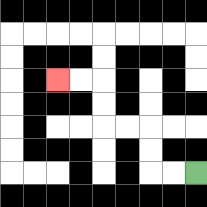{'start': '[8, 7]', 'end': '[2, 3]', 'path_directions': 'L,L,U,U,L,L,U,U,L,L', 'path_coordinates': '[[8, 7], [7, 7], [6, 7], [6, 6], [6, 5], [5, 5], [4, 5], [4, 4], [4, 3], [3, 3], [2, 3]]'}